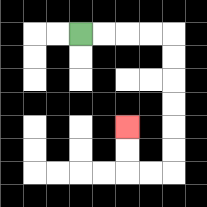{'start': '[3, 1]', 'end': '[5, 5]', 'path_directions': 'R,R,R,R,D,D,D,D,D,D,L,L,U,U', 'path_coordinates': '[[3, 1], [4, 1], [5, 1], [6, 1], [7, 1], [7, 2], [7, 3], [7, 4], [7, 5], [7, 6], [7, 7], [6, 7], [5, 7], [5, 6], [5, 5]]'}